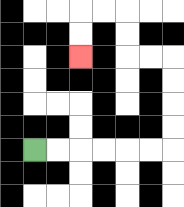{'start': '[1, 6]', 'end': '[3, 2]', 'path_directions': 'R,R,R,R,R,R,U,U,U,U,L,L,U,U,L,L,D,D', 'path_coordinates': '[[1, 6], [2, 6], [3, 6], [4, 6], [5, 6], [6, 6], [7, 6], [7, 5], [7, 4], [7, 3], [7, 2], [6, 2], [5, 2], [5, 1], [5, 0], [4, 0], [3, 0], [3, 1], [3, 2]]'}